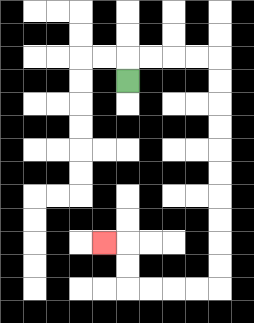{'start': '[5, 3]', 'end': '[4, 10]', 'path_directions': 'U,R,R,R,R,D,D,D,D,D,D,D,D,D,D,L,L,L,L,U,U,L', 'path_coordinates': '[[5, 3], [5, 2], [6, 2], [7, 2], [8, 2], [9, 2], [9, 3], [9, 4], [9, 5], [9, 6], [9, 7], [9, 8], [9, 9], [9, 10], [9, 11], [9, 12], [8, 12], [7, 12], [6, 12], [5, 12], [5, 11], [5, 10], [4, 10]]'}